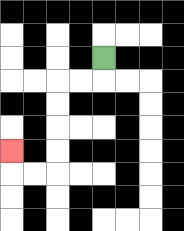{'start': '[4, 2]', 'end': '[0, 6]', 'path_directions': 'D,L,L,D,D,D,D,L,L,U', 'path_coordinates': '[[4, 2], [4, 3], [3, 3], [2, 3], [2, 4], [2, 5], [2, 6], [2, 7], [1, 7], [0, 7], [0, 6]]'}